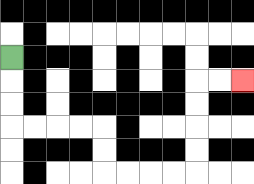{'start': '[0, 2]', 'end': '[10, 3]', 'path_directions': 'D,D,D,R,R,R,R,D,D,R,R,R,R,U,U,U,U,R,R', 'path_coordinates': '[[0, 2], [0, 3], [0, 4], [0, 5], [1, 5], [2, 5], [3, 5], [4, 5], [4, 6], [4, 7], [5, 7], [6, 7], [7, 7], [8, 7], [8, 6], [8, 5], [8, 4], [8, 3], [9, 3], [10, 3]]'}